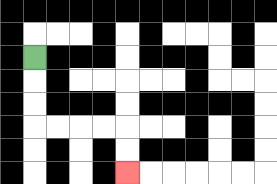{'start': '[1, 2]', 'end': '[5, 7]', 'path_directions': 'D,D,D,R,R,R,R,D,D', 'path_coordinates': '[[1, 2], [1, 3], [1, 4], [1, 5], [2, 5], [3, 5], [4, 5], [5, 5], [5, 6], [5, 7]]'}